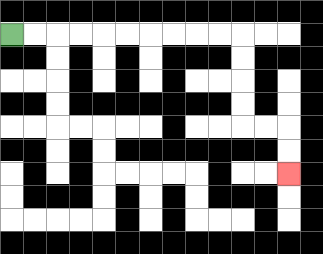{'start': '[0, 1]', 'end': '[12, 7]', 'path_directions': 'R,R,R,R,R,R,R,R,R,R,D,D,D,D,R,R,D,D', 'path_coordinates': '[[0, 1], [1, 1], [2, 1], [3, 1], [4, 1], [5, 1], [6, 1], [7, 1], [8, 1], [9, 1], [10, 1], [10, 2], [10, 3], [10, 4], [10, 5], [11, 5], [12, 5], [12, 6], [12, 7]]'}